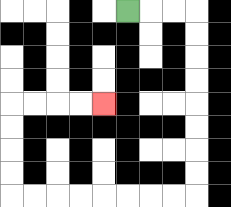{'start': '[5, 0]', 'end': '[4, 4]', 'path_directions': 'R,R,R,D,D,D,D,D,D,D,D,L,L,L,L,L,L,L,L,U,U,U,U,R,R,R,R', 'path_coordinates': '[[5, 0], [6, 0], [7, 0], [8, 0], [8, 1], [8, 2], [8, 3], [8, 4], [8, 5], [8, 6], [8, 7], [8, 8], [7, 8], [6, 8], [5, 8], [4, 8], [3, 8], [2, 8], [1, 8], [0, 8], [0, 7], [0, 6], [0, 5], [0, 4], [1, 4], [2, 4], [3, 4], [4, 4]]'}